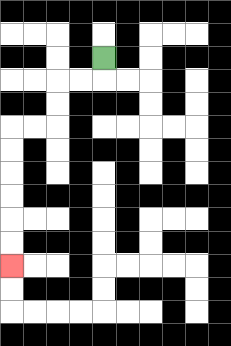{'start': '[4, 2]', 'end': '[0, 11]', 'path_directions': 'D,L,L,D,D,L,L,D,D,D,D,D,D', 'path_coordinates': '[[4, 2], [4, 3], [3, 3], [2, 3], [2, 4], [2, 5], [1, 5], [0, 5], [0, 6], [0, 7], [0, 8], [0, 9], [0, 10], [0, 11]]'}